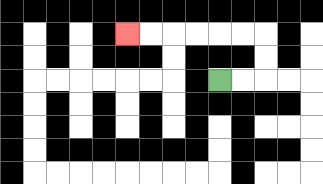{'start': '[9, 3]', 'end': '[5, 1]', 'path_directions': 'R,R,U,U,L,L,L,L,L,L', 'path_coordinates': '[[9, 3], [10, 3], [11, 3], [11, 2], [11, 1], [10, 1], [9, 1], [8, 1], [7, 1], [6, 1], [5, 1]]'}